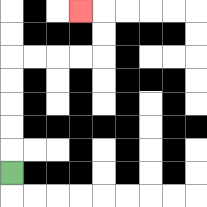{'start': '[0, 7]', 'end': '[3, 0]', 'path_directions': 'U,U,U,U,U,R,R,R,R,U,U,L', 'path_coordinates': '[[0, 7], [0, 6], [0, 5], [0, 4], [0, 3], [0, 2], [1, 2], [2, 2], [3, 2], [4, 2], [4, 1], [4, 0], [3, 0]]'}